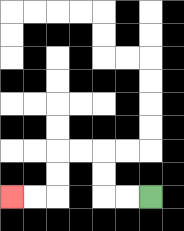{'start': '[6, 8]', 'end': '[0, 8]', 'path_directions': 'L,L,U,U,L,L,D,D,L,L', 'path_coordinates': '[[6, 8], [5, 8], [4, 8], [4, 7], [4, 6], [3, 6], [2, 6], [2, 7], [2, 8], [1, 8], [0, 8]]'}